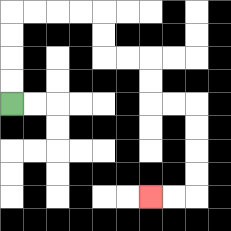{'start': '[0, 4]', 'end': '[6, 8]', 'path_directions': 'U,U,U,U,R,R,R,R,D,D,R,R,D,D,R,R,D,D,D,D,L,L', 'path_coordinates': '[[0, 4], [0, 3], [0, 2], [0, 1], [0, 0], [1, 0], [2, 0], [3, 0], [4, 0], [4, 1], [4, 2], [5, 2], [6, 2], [6, 3], [6, 4], [7, 4], [8, 4], [8, 5], [8, 6], [8, 7], [8, 8], [7, 8], [6, 8]]'}